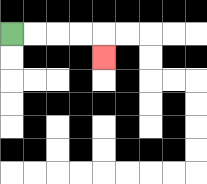{'start': '[0, 1]', 'end': '[4, 2]', 'path_directions': 'R,R,R,R,D', 'path_coordinates': '[[0, 1], [1, 1], [2, 1], [3, 1], [4, 1], [4, 2]]'}